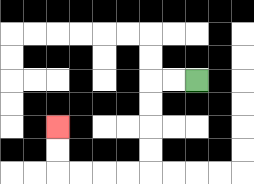{'start': '[8, 3]', 'end': '[2, 5]', 'path_directions': 'L,L,D,D,D,D,L,L,L,L,U,U', 'path_coordinates': '[[8, 3], [7, 3], [6, 3], [6, 4], [6, 5], [6, 6], [6, 7], [5, 7], [4, 7], [3, 7], [2, 7], [2, 6], [2, 5]]'}